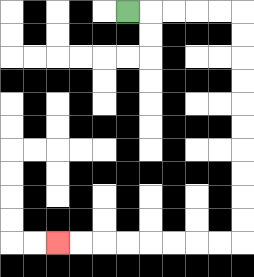{'start': '[5, 0]', 'end': '[2, 10]', 'path_directions': 'R,R,R,R,R,D,D,D,D,D,D,D,D,D,D,L,L,L,L,L,L,L,L', 'path_coordinates': '[[5, 0], [6, 0], [7, 0], [8, 0], [9, 0], [10, 0], [10, 1], [10, 2], [10, 3], [10, 4], [10, 5], [10, 6], [10, 7], [10, 8], [10, 9], [10, 10], [9, 10], [8, 10], [7, 10], [6, 10], [5, 10], [4, 10], [3, 10], [2, 10]]'}